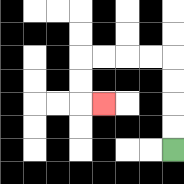{'start': '[7, 6]', 'end': '[4, 4]', 'path_directions': 'U,U,U,U,L,L,L,L,D,D,R', 'path_coordinates': '[[7, 6], [7, 5], [7, 4], [7, 3], [7, 2], [6, 2], [5, 2], [4, 2], [3, 2], [3, 3], [3, 4], [4, 4]]'}